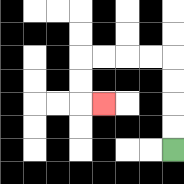{'start': '[7, 6]', 'end': '[4, 4]', 'path_directions': 'U,U,U,U,L,L,L,L,D,D,R', 'path_coordinates': '[[7, 6], [7, 5], [7, 4], [7, 3], [7, 2], [6, 2], [5, 2], [4, 2], [3, 2], [3, 3], [3, 4], [4, 4]]'}